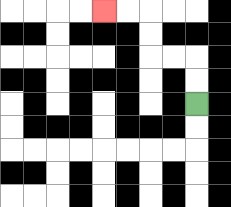{'start': '[8, 4]', 'end': '[4, 0]', 'path_directions': 'U,U,L,L,U,U,L,L', 'path_coordinates': '[[8, 4], [8, 3], [8, 2], [7, 2], [6, 2], [6, 1], [6, 0], [5, 0], [4, 0]]'}